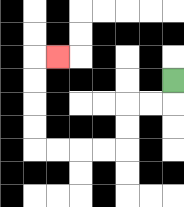{'start': '[7, 3]', 'end': '[2, 2]', 'path_directions': 'D,L,L,D,D,L,L,L,L,U,U,U,U,R', 'path_coordinates': '[[7, 3], [7, 4], [6, 4], [5, 4], [5, 5], [5, 6], [4, 6], [3, 6], [2, 6], [1, 6], [1, 5], [1, 4], [1, 3], [1, 2], [2, 2]]'}